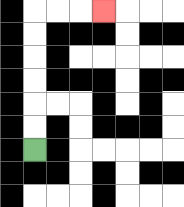{'start': '[1, 6]', 'end': '[4, 0]', 'path_directions': 'U,U,U,U,U,U,R,R,R', 'path_coordinates': '[[1, 6], [1, 5], [1, 4], [1, 3], [1, 2], [1, 1], [1, 0], [2, 0], [3, 0], [4, 0]]'}